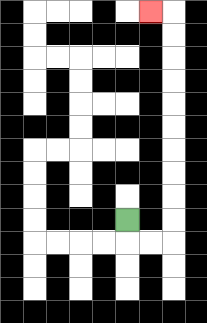{'start': '[5, 9]', 'end': '[6, 0]', 'path_directions': 'D,R,R,U,U,U,U,U,U,U,U,U,U,L', 'path_coordinates': '[[5, 9], [5, 10], [6, 10], [7, 10], [7, 9], [7, 8], [7, 7], [7, 6], [7, 5], [7, 4], [7, 3], [7, 2], [7, 1], [7, 0], [6, 0]]'}